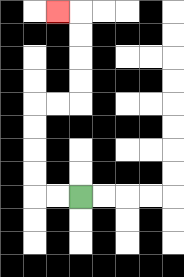{'start': '[3, 8]', 'end': '[2, 0]', 'path_directions': 'L,L,U,U,U,U,R,R,U,U,U,U,L', 'path_coordinates': '[[3, 8], [2, 8], [1, 8], [1, 7], [1, 6], [1, 5], [1, 4], [2, 4], [3, 4], [3, 3], [3, 2], [3, 1], [3, 0], [2, 0]]'}